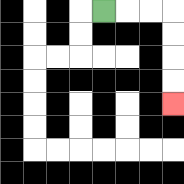{'start': '[4, 0]', 'end': '[7, 4]', 'path_directions': 'R,R,R,D,D,D,D', 'path_coordinates': '[[4, 0], [5, 0], [6, 0], [7, 0], [7, 1], [7, 2], [7, 3], [7, 4]]'}